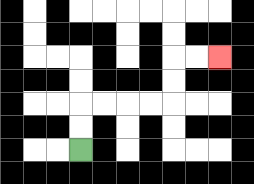{'start': '[3, 6]', 'end': '[9, 2]', 'path_directions': 'U,U,R,R,R,R,U,U,R,R', 'path_coordinates': '[[3, 6], [3, 5], [3, 4], [4, 4], [5, 4], [6, 4], [7, 4], [7, 3], [7, 2], [8, 2], [9, 2]]'}